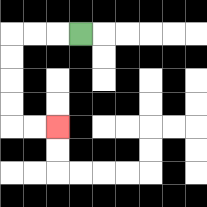{'start': '[3, 1]', 'end': '[2, 5]', 'path_directions': 'L,L,L,D,D,D,D,R,R', 'path_coordinates': '[[3, 1], [2, 1], [1, 1], [0, 1], [0, 2], [0, 3], [0, 4], [0, 5], [1, 5], [2, 5]]'}